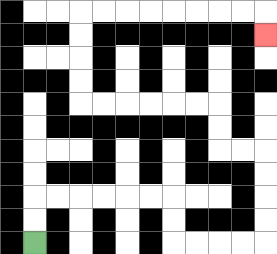{'start': '[1, 10]', 'end': '[11, 1]', 'path_directions': 'U,U,R,R,R,R,R,R,D,D,R,R,R,R,U,U,U,U,L,L,U,U,L,L,L,L,L,L,U,U,U,U,R,R,R,R,R,R,R,R,D', 'path_coordinates': '[[1, 10], [1, 9], [1, 8], [2, 8], [3, 8], [4, 8], [5, 8], [6, 8], [7, 8], [7, 9], [7, 10], [8, 10], [9, 10], [10, 10], [11, 10], [11, 9], [11, 8], [11, 7], [11, 6], [10, 6], [9, 6], [9, 5], [9, 4], [8, 4], [7, 4], [6, 4], [5, 4], [4, 4], [3, 4], [3, 3], [3, 2], [3, 1], [3, 0], [4, 0], [5, 0], [6, 0], [7, 0], [8, 0], [9, 0], [10, 0], [11, 0], [11, 1]]'}